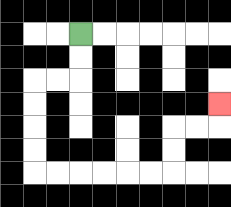{'start': '[3, 1]', 'end': '[9, 4]', 'path_directions': 'D,D,L,L,D,D,D,D,R,R,R,R,R,R,U,U,R,R,U', 'path_coordinates': '[[3, 1], [3, 2], [3, 3], [2, 3], [1, 3], [1, 4], [1, 5], [1, 6], [1, 7], [2, 7], [3, 7], [4, 7], [5, 7], [6, 7], [7, 7], [7, 6], [7, 5], [8, 5], [9, 5], [9, 4]]'}